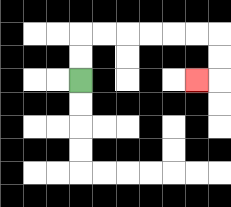{'start': '[3, 3]', 'end': '[8, 3]', 'path_directions': 'U,U,R,R,R,R,R,R,D,D,L', 'path_coordinates': '[[3, 3], [3, 2], [3, 1], [4, 1], [5, 1], [6, 1], [7, 1], [8, 1], [9, 1], [9, 2], [9, 3], [8, 3]]'}